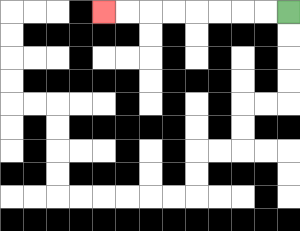{'start': '[12, 0]', 'end': '[4, 0]', 'path_directions': 'L,L,L,L,L,L,L,L', 'path_coordinates': '[[12, 0], [11, 0], [10, 0], [9, 0], [8, 0], [7, 0], [6, 0], [5, 0], [4, 0]]'}